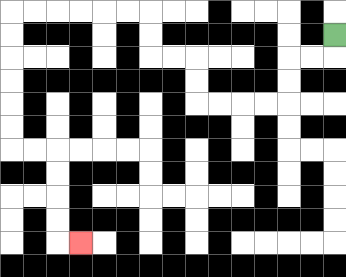{'start': '[14, 1]', 'end': '[3, 10]', 'path_directions': 'D,L,L,D,D,L,L,L,L,U,U,L,L,U,U,L,L,L,L,L,L,D,D,D,D,D,D,R,R,D,D,D,D,R', 'path_coordinates': '[[14, 1], [14, 2], [13, 2], [12, 2], [12, 3], [12, 4], [11, 4], [10, 4], [9, 4], [8, 4], [8, 3], [8, 2], [7, 2], [6, 2], [6, 1], [6, 0], [5, 0], [4, 0], [3, 0], [2, 0], [1, 0], [0, 0], [0, 1], [0, 2], [0, 3], [0, 4], [0, 5], [0, 6], [1, 6], [2, 6], [2, 7], [2, 8], [2, 9], [2, 10], [3, 10]]'}